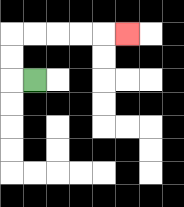{'start': '[1, 3]', 'end': '[5, 1]', 'path_directions': 'L,U,U,R,R,R,R,R', 'path_coordinates': '[[1, 3], [0, 3], [0, 2], [0, 1], [1, 1], [2, 1], [3, 1], [4, 1], [5, 1]]'}